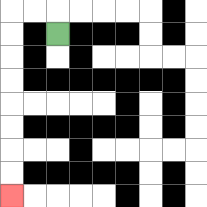{'start': '[2, 1]', 'end': '[0, 8]', 'path_directions': 'U,L,L,D,D,D,D,D,D,D,D', 'path_coordinates': '[[2, 1], [2, 0], [1, 0], [0, 0], [0, 1], [0, 2], [0, 3], [0, 4], [0, 5], [0, 6], [0, 7], [0, 8]]'}